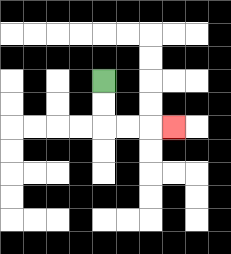{'start': '[4, 3]', 'end': '[7, 5]', 'path_directions': 'D,D,R,R,R', 'path_coordinates': '[[4, 3], [4, 4], [4, 5], [5, 5], [6, 5], [7, 5]]'}